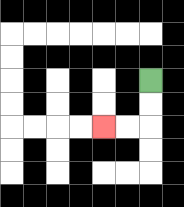{'start': '[6, 3]', 'end': '[4, 5]', 'path_directions': 'D,D,L,L', 'path_coordinates': '[[6, 3], [6, 4], [6, 5], [5, 5], [4, 5]]'}